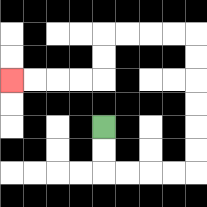{'start': '[4, 5]', 'end': '[0, 3]', 'path_directions': 'D,D,R,R,R,R,U,U,U,U,U,U,L,L,L,L,D,D,L,L,L,L', 'path_coordinates': '[[4, 5], [4, 6], [4, 7], [5, 7], [6, 7], [7, 7], [8, 7], [8, 6], [8, 5], [8, 4], [8, 3], [8, 2], [8, 1], [7, 1], [6, 1], [5, 1], [4, 1], [4, 2], [4, 3], [3, 3], [2, 3], [1, 3], [0, 3]]'}